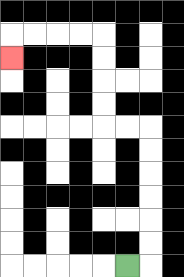{'start': '[5, 11]', 'end': '[0, 2]', 'path_directions': 'R,U,U,U,U,U,U,L,L,U,U,U,U,L,L,L,L,D', 'path_coordinates': '[[5, 11], [6, 11], [6, 10], [6, 9], [6, 8], [6, 7], [6, 6], [6, 5], [5, 5], [4, 5], [4, 4], [4, 3], [4, 2], [4, 1], [3, 1], [2, 1], [1, 1], [0, 1], [0, 2]]'}